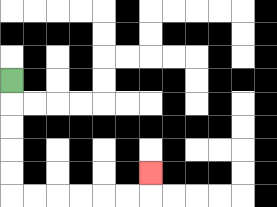{'start': '[0, 3]', 'end': '[6, 7]', 'path_directions': 'D,D,D,D,D,R,R,R,R,R,R,U', 'path_coordinates': '[[0, 3], [0, 4], [0, 5], [0, 6], [0, 7], [0, 8], [1, 8], [2, 8], [3, 8], [4, 8], [5, 8], [6, 8], [6, 7]]'}